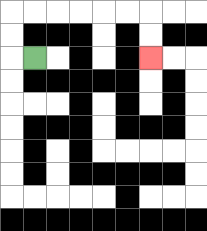{'start': '[1, 2]', 'end': '[6, 2]', 'path_directions': 'L,U,U,R,R,R,R,R,R,D,D', 'path_coordinates': '[[1, 2], [0, 2], [0, 1], [0, 0], [1, 0], [2, 0], [3, 0], [4, 0], [5, 0], [6, 0], [6, 1], [6, 2]]'}